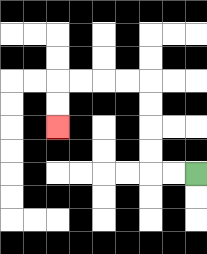{'start': '[8, 7]', 'end': '[2, 5]', 'path_directions': 'L,L,U,U,U,U,L,L,L,L,D,D', 'path_coordinates': '[[8, 7], [7, 7], [6, 7], [6, 6], [6, 5], [6, 4], [6, 3], [5, 3], [4, 3], [3, 3], [2, 3], [2, 4], [2, 5]]'}